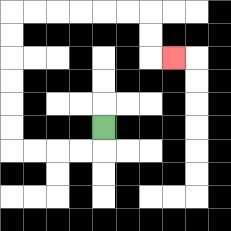{'start': '[4, 5]', 'end': '[7, 2]', 'path_directions': 'D,L,L,L,L,U,U,U,U,U,U,R,R,R,R,R,R,D,D,R', 'path_coordinates': '[[4, 5], [4, 6], [3, 6], [2, 6], [1, 6], [0, 6], [0, 5], [0, 4], [0, 3], [0, 2], [0, 1], [0, 0], [1, 0], [2, 0], [3, 0], [4, 0], [5, 0], [6, 0], [6, 1], [6, 2], [7, 2]]'}